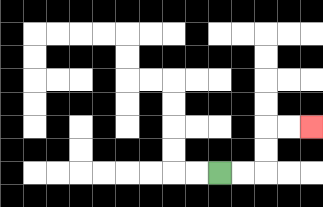{'start': '[9, 7]', 'end': '[13, 5]', 'path_directions': 'R,R,U,U,R,R', 'path_coordinates': '[[9, 7], [10, 7], [11, 7], [11, 6], [11, 5], [12, 5], [13, 5]]'}